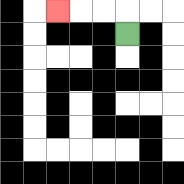{'start': '[5, 1]', 'end': '[2, 0]', 'path_directions': 'U,L,L,L', 'path_coordinates': '[[5, 1], [5, 0], [4, 0], [3, 0], [2, 0]]'}